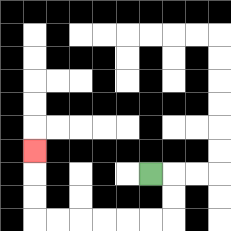{'start': '[6, 7]', 'end': '[1, 6]', 'path_directions': 'R,D,D,L,L,L,L,L,L,U,U,U', 'path_coordinates': '[[6, 7], [7, 7], [7, 8], [7, 9], [6, 9], [5, 9], [4, 9], [3, 9], [2, 9], [1, 9], [1, 8], [1, 7], [1, 6]]'}